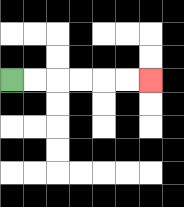{'start': '[0, 3]', 'end': '[6, 3]', 'path_directions': 'R,R,R,R,R,R', 'path_coordinates': '[[0, 3], [1, 3], [2, 3], [3, 3], [4, 3], [5, 3], [6, 3]]'}